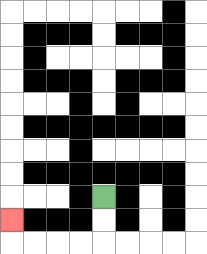{'start': '[4, 8]', 'end': '[0, 9]', 'path_directions': 'D,D,L,L,L,L,U', 'path_coordinates': '[[4, 8], [4, 9], [4, 10], [3, 10], [2, 10], [1, 10], [0, 10], [0, 9]]'}